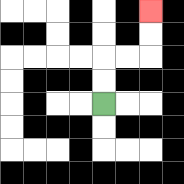{'start': '[4, 4]', 'end': '[6, 0]', 'path_directions': 'U,U,R,R,U,U', 'path_coordinates': '[[4, 4], [4, 3], [4, 2], [5, 2], [6, 2], [6, 1], [6, 0]]'}